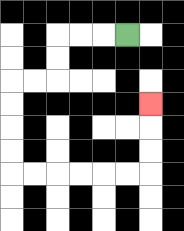{'start': '[5, 1]', 'end': '[6, 4]', 'path_directions': 'L,L,L,D,D,L,L,D,D,D,D,R,R,R,R,R,R,U,U,U', 'path_coordinates': '[[5, 1], [4, 1], [3, 1], [2, 1], [2, 2], [2, 3], [1, 3], [0, 3], [0, 4], [0, 5], [0, 6], [0, 7], [1, 7], [2, 7], [3, 7], [4, 7], [5, 7], [6, 7], [6, 6], [6, 5], [6, 4]]'}